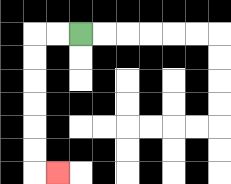{'start': '[3, 1]', 'end': '[2, 7]', 'path_directions': 'L,L,D,D,D,D,D,D,R', 'path_coordinates': '[[3, 1], [2, 1], [1, 1], [1, 2], [1, 3], [1, 4], [1, 5], [1, 6], [1, 7], [2, 7]]'}